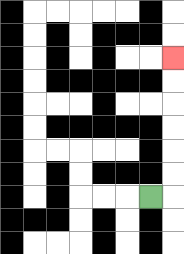{'start': '[6, 8]', 'end': '[7, 2]', 'path_directions': 'R,U,U,U,U,U,U', 'path_coordinates': '[[6, 8], [7, 8], [7, 7], [7, 6], [7, 5], [7, 4], [7, 3], [7, 2]]'}